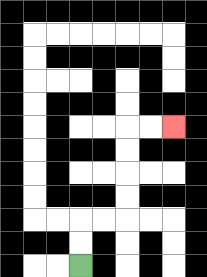{'start': '[3, 11]', 'end': '[7, 5]', 'path_directions': 'U,U,R,R,U,U,U,U,R,R', 'path_coordinates': '[[3, 11], [3, 10], [3, 9], [4, 9], [5, 9], [5, 8], [5, 7], [5, 6], [5, 5], [6, 5], [7, 5]]'}